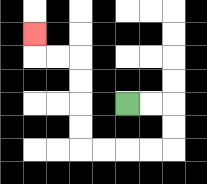{'start': '[5, 4]', 'end': '[1, 1]', 'path_directions': 'R,R,D,D,L,L,L,L,U,U,U,U,L,L,U', 'path_coordinates': '[[5, 4], [6, 4], [7, 4], [7, 5], [7, 6], [6, 6], [5, 6], [4, 6], [3, 6], [3, 5], [3, 4], [3, 3], [3, 2], [2, 2], [1, 2], [1, 1]]'}